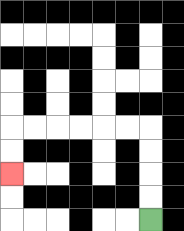{'start': '[6, 9]', 'end': '[0, 7]', 'path_directions': 'U,U,U,U,L,L,L,L,L,L,D,D', 'path_coordinates': '[[6, 9], [6, 8], [6, 7], [6, 6], [6, 5], [5, 5], [4, 5], [3, 5], [2, 5], [1, 5], [0, 5], [0, 6], [0, 7]]'}